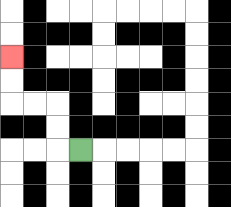{'start': '[3, 6]', 'end': '[0, 2]', 'path_directions': 'L,U,U,L,L,U,U', 'path_coordinates': '[[3, 6], [2, 6], [2, 5], [2, 4], [1, 4], [0, 4], [0, 3], [0, 2]]'}